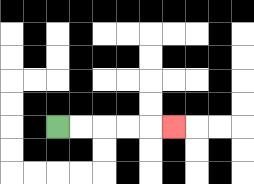{'start': '[2, 5]', 'end': '[7, 5]', 'path_directions': 'R,R,R,R,R', 'path_coordinates': '[[2, 5], [3, 5], [4, 5], [5, 5], [6, 5], [7, 5]]'}